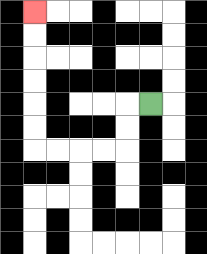{'start': '[6, 4]', 'end': '[1, 0]', 'path_directions': 'L,D,D,L,L,L,L,U,U,U,U,U,U', 'path_coordinates': '[[6, 4], [5, 4], [5, 5], [5, 6], [4, 6], [3, 6], [2, 6], [1, 6], [1, 5], [1, 4], [1, 3], [1, 2], [1, 1], [1, 0]]'}